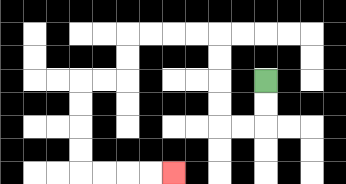{'start': '[11, 3]', 'end': '[7, 7]', 'path_directions': 'D,D,L,L,U,U,U,U,L,L,L,L,D,D,L,L,D,D,D,D,R,R,R,R', 'path_coordinates': '[[11, 3], [11, 4], [11, 5], [10, 5], [9, 5], [9, 4], [9, 3], [9, 2], [9, 1], [8, 1], [7, 1], [6, 1], [5, 1], [5, 2], [5, 3], [4, 3], [3, 3], [3, 4], [3, 5], [3, 6], [3, 7], [4, 7], [5, 7], [6, 7], [7, 7]]'}